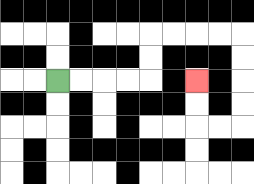{'start': '[2, 3]', 'end': '[8, 3]', 'path_directions': 'R,R,R,R,U,U,R,R,R,R,D,D,D,D,L,L,U,U', 'path_coordinates': '[[2, 3], [3, 3], [4, 3], [5, 3], [6, 3], [6, 2], [6, 1], [7, 1], [8, 1], [9, 1], [10, 1], [10, 2], [10, 3], [10, 4], [10, 5], [9, 5], [8, 5], [8, 4], [8, 3]]'}